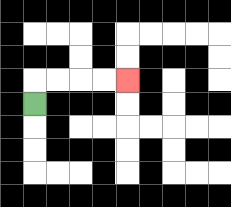{'start': '[1, 4]', 'end': '[5, 3]', 'path_directions': 'U,R,R,R,R', 'path_coordinates': '[[1, 4], [1, 3], [2, 3], [3, 3], [4, 3], [5, 3]]'}